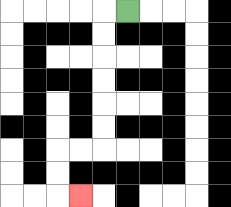{'start': '[5, 0]', 'end': '[3, 8]', 'path_directions': 'L,D,D,D,D,D,D,L,L,D,D,R', 'path_coordinates': '[[5, 0], [4, 0], [4, 1], [4, 2], [4, 3], [4, 4], [4, 5], [4, 6], [3, 6], [2, 6], [2, 7], [2, 8], [3, 8]]'}